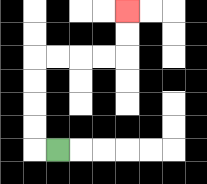{'start': '[2, 6]', 'end': '[5, 0]', 'path_directions': 'L,U,U,U,U,R,R,R,R,U,U', 'path_coordinates': '[[2, 6], [1, 6], [1, 5], [1, 4], [1, 3], [1, 2], [2, 2], [3, 2], [4, 2], [5, 2], [5, 1], [5, 0]]'}